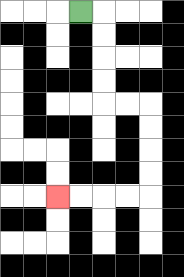{'start': '[3, 0]', 'end': '[2, 8]', 'path_directions': 'R,D,D,D,D,R,R,D,D,D,D,L,L,L,L', 'path_coordinates': '[[3, 0], [4, 0], [4, 1], [4, 2], [4, 3], [4, 4], [5, 4], [6, 4], [6, 5], [6, 6], [6, 7], [6, 8], [5, 8], [4, 8], [3, 8], [2, 8]]'}